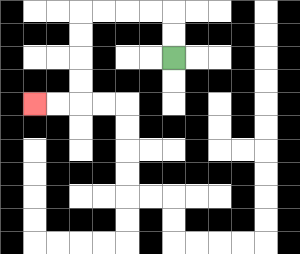{'start': '[7, 2]', 'end': '[1, 4]', 'path_directions': 'U,U,L,L,L,L,D,D,D,D,L,L', 'path_coordinates': '[[7, 2], [7, 1], [7, 0], [6, 0], [5, 0], [4, 0], [3, 0], [3, 1], [3, 2], [3, 3], [3, 4], [2, 4], [1, 4]]'}